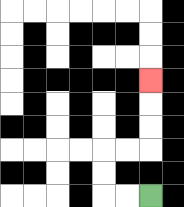{'start': '[6, 8]', 'end': '[6, 3]', 'path_directions': 'L,L,U,U,R,R,U,U,U', 'path_coordinates': '[[6, 8], [5, 8], [4, 8], [4, 7], [4, 6], [5, 6], [6, 6], [6, 5], [6, 4], [6, 3]]'}